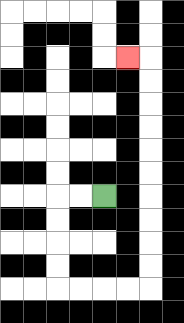{'start': '[4, 8]', 'end': '[5, 2]', 'path_directions': 'L,L,D,D,D,D,R,R,R,R,U,U,U,U,U,U,U,U,U,U,L', 'path_coordinates': '[[4, 8], [3, 8], [2, 8], [2, 9], [2, 10], [2, 11], [2, 12], [3, 12], [4, 12], [5, 12], [6, 12], [6, 11], [6, 10], [6, 9], [6, 8], [6, 7], [6, 6], [6, 5], [6, 4], [6, 3], [6, 2], [5, 2]]'}